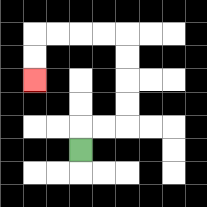{'start': '[3, 6]', 'end': '[1, 3]', 'path_directions': 'U,R,R,U,U,U,U,L,L,L,L,D,D', 'path_coordinates': '[[3, 6], [3, 5], [4, 5], [5, 5], [5, 4], [5, 3], [5, 2], [5, 1], [4, 1], [3, 1], [2, 1], [1, 1], [1, 2], [1, 3]]'}